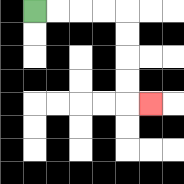{'start': '[1, 0]', 'end': '[6, 4]', 'path_directions': 'R,R,R,R,D,D,D,D,R', 'path_coordinates': '[[1, 0], [2, 0], [3, 0], [4, 0], [5, 0], [5, 1], [5, 2], [5, 3], [5, 4], [6, 4]]'}